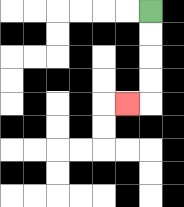{'start': '[6, 0]', 'end': '[5, 4]', 'path_directions': 'D,D,D,D,L', 'path_coordinates': '[[6, 0], [6, 1], [6, 2], [6, 3], [6, 4], [5, 4]]'}